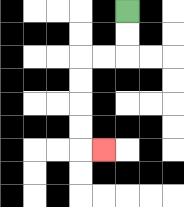{'start': '[5, 0]', 'end': '[4, 6]', 'path_directions': 'D,D,L,L,D,D,D,D,R', 'path_coordinates': '[[5, 0], [5, 1], [5, 2], [4, 2], [3, 2], [3, 3], [3, 4], [3, 5], [3, 6], [4, 6]]'}